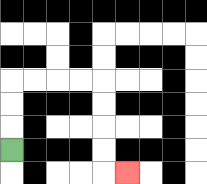{'start': '[0, 6]', 'end': '[5, 7]', 'path_directions': 'U,U,U,R,R,R,R,D,D,D,D,R', 'path_coordinates': '[[0, 6], [0, 5], [0, 4], [0, 3], [1, 3], [2, 3], [3, 3], [4, 3], [4, 4], [4, 5], [4, 6], [4, 7], [5, 7]]'}